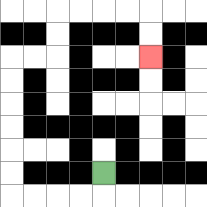{'start': '[4, 7]', 'end': '[6, 2]', 'path_directions': 'D,L,L,L,L,U,U,U,U,U,U,R,R,U,U,R,R,R,R,D,D', 'path_coordinates': '[[4, 7], [4, 8], [3, 8], [2, 8], [1, 8], [0, 8], [0, 7], [0, 6], [0, 5], [0, 4], [0, 3], [0, 2], [1, 2], [2, 2], [2, 1], [2, 0], [3, 0], [4, 0], [5, 0], [6, 0], [6, 1], [6, 2]]'}